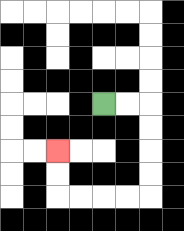{'start': '[4, 4]', 'end': '[2, 6]', 'path_directions': 'R,R,D,D,D,D,L,L,L,L,U,U', 'path_coordinates': '[[4, 4], [5, 4], [6, 4], [6, 5], [6, 6], [6, 7], [6, 8], [5, 8], [4, 8], [3, 8], [2, 8], [2, 7], [2, 6]]'}